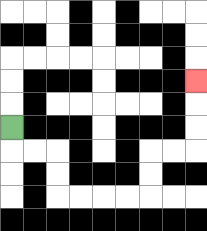{'start': '[0, 5]', 'end': '[8, 3]', 'path_directions': 'D,R,R,D,D,R,R,R,R,U,U,R,R,U,U,U', 'path_coordinates': '[[0, 5], [0, 6], [1, 6], [2, 6], [2, 7], [2, 8], [3, 8], [4, 8], [5, 8], [6, 8], [6, 7], [6, 6], [7, 6], [8, 6], [8, 5], [8, 4], [8, 3]]'}